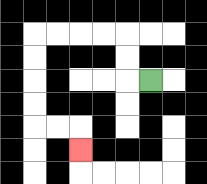{'start': '[6, 3]', 'end': '[3, 6]', 'path_directions': 'L,U,U,L,L,L,L,D,D,D,D,R,R,D', 'path_coordinates': '[[6, 3], [5, 3], [5, 2], [5, 1], [4, 1], [3, 1], [2, 1], [1, 1], [1, 2], [1, 3], [1, 4], [1, 5], [2, 5], [3, 5], [3, 6]]'}